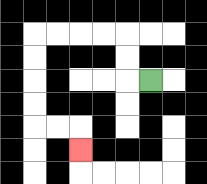{'start': '[6, 3]', 'end': '[3, 6]', 'path_directions': 'L,U,U,L,L,L,L,D,D,D,D,R,R,D', 'path_coordinates': '[[6, 3], [5, 3], [5, 2], [5, 1], [4, 1], [3, 1], [2, 1], [1, 1], [1, 2], [1, 3], [1, 4], [1, 5], [2, 5], [3, 5], [3, 6]]'}